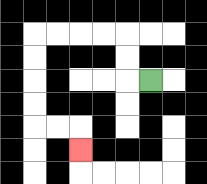{'start': '[6, 3]', 'end': '[3, 6]', 'path_directions': 'L,U,U,L,L,L,L,D,D,D,D,R,R,D', 'path_coordinates': '[[6, 3], [5, 3], [5, 2], [5, 1], [4, 1], [3, 1], [2, 1], [1, 1], [1, 2], [1, 3], [1, 4], [1, 5], [2, 5], [3, 5], [3, 6]]'}